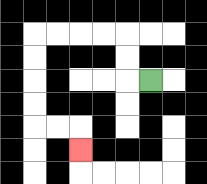{'start': '[6, 3]', 'end': '[3, 6]', 'path_directions': 'L,U,U,L,L,L,L,D,D,D,D,R,R,D', 'path_coordinates': '[[6, 3], [5, 3], [5, 2], [5, 1], [4, 1], [3, 1], [2, 1], [1, 1], [1, 2], [1, 3], [1, 4], [1, 5], [2, 5], [3, 5], [3, 6]]'}